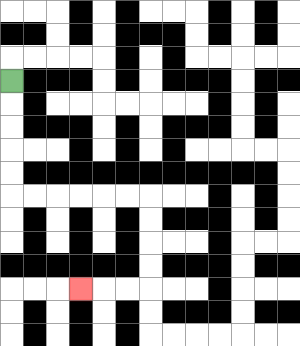{'start': '[0, 3]', 'end': '[3, 12]', 'path_directions': 'D,D,D,D,D,R,R,R,R,R,R,D,D,D,D,L,L,L', 'path_coordinates': '[[0, 3], [0, 4], [0, 5], [0, 6], [0, 7], [0, 8], [1, 8], [2, 8], [3, 8], [4, 8], [5, 8], [6, 8], [6, 9], [6, 10], [6, 11], [6, 12], [5, 12], [4, 12], [3, 12]]'}